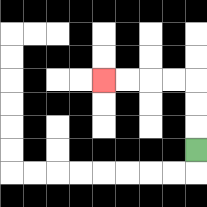{'start': '[8, 6]', 'end': '[4, 3]', 'path_directions': 'U,U,U,L,L,L,L', 'path_coordinates': '[[8, 6], [8, 5], [8, 4], [8, 3], [7, 3], [6, 3], [5, 3], [4, 3]]'}